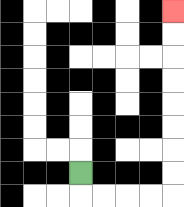{'start': '[3, 7]', 'end': '[7, 0]', 'path_directions': 'D,R,R,R,R,U,U,U,U,U,U,U,U', 'path_coordinates': '[[3, 7], [3, 8], [4, 8], [5, 8], [6, 8], [7, 8], [7, 7], [7, 6], [7, 5], [7, 4], [7, 3], [7, 2], [7, 1], [7, 0]]'}